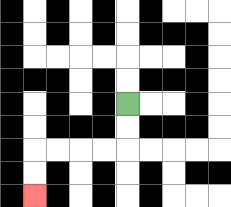{'start': '[5, 4]', 'end': '[1, 8]', 'path_directions': 'D,D,L,L,L,L,D,D', 'path_coordinates': '[[5, 4], [5, 5], [5, 6], [4, 6], [3, 6], [2, 6], [1, 6], [1, 7], [1, 8]]'}